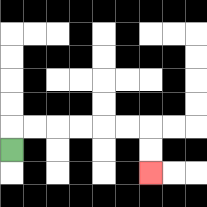{'start': '[0, 6]', 'end': '[6, 7]', 'path_directions': 'U,R,R,R,R,R,R,D,D', 'path_coordinates': '[[0, 6], [0, 5], [1, 5], [2, 5], [3, 5], [4, 5], [5, 5], [6, 5], [6, 6], [6, 7]]'}